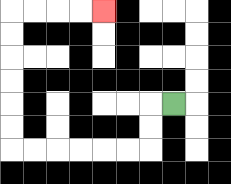{'start': '[7, 4]', 'end': '[4, 0]', 'path_directions': 'L,D,D,L,L,L,L,L,L,U,U,U,U,U,U,R,R,R,R', 'path_coordinates': '[[7, 4], [6, 4], [6, 5], [6, 6], [5, 6], [4, 6], [3, 6], [2, 6], [1, 6], [0, 6], [0, 5], [0, 4], [0, 3], [0, 2], [0, 1], [0, 0], [1, 0], [2, 0], [3, 0], [4, 0]]'}